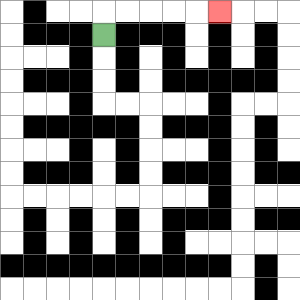{'start': '[4, 1]', 'end': '[9, 0]', 'path_directions': 'U,R,R,R,R,R', 'path_coordinates': '[[4, 1], [4, 0], [5, 0], [6, 0], [7, 0], [8, 0], [9, 0]]'}